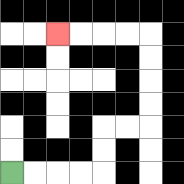{'start': '[0, 7]', 'end': '[2, 1]', 'path_directions': 'R,R,R,R,U,U,R,R,U,U,U,U,L,L,L,L', 'path_coordinates': '[[0, 7], [1, 7], [2, 7], [3, 7], [4, 7], [4, 6], [4, 5], [5, 5], [6, 5], [6, 4], [6, 3], [6, 2], [6, 1], [5, 1], [4, 1], [3, 1], [2, 1]]'}